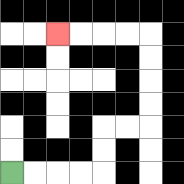{'start': '[0, 7]', 'end': '[2, 1]', 'path_directions': 'R,R,R,R,U,U,R,R,U,U,U,U,L,L,L,L', 'path_coordinates': '[[0, 7], [1, 7], [2, 7], [3, 7], [4, 7], [4, 6], [4, 5], [5, 5], [6, 5], [6, 4], [6, 3], [6, 2], [6, 1], [5, 1], [4, 1], [3, 1], [2, 1]]'}